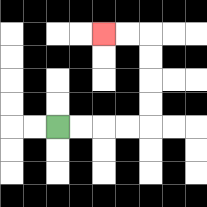{'start': '[2, 5]', 'end': '[4, 1]', 'path_directions': 'R,R,R,R,U,U,U,U,L,L', 'path_coordinates': '[[2, 5], [3, 5], [4, 5], [5, 5], [6, 5], [6, 4], [6, 3], [6, 2], [6, 1], [5, 1], [4, 1]]'}